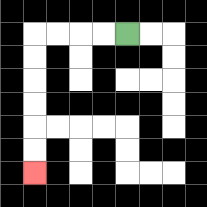{'start': '[5, 1]', 'end': '[1, 7]', 'path_directions': 'L,L,L,L,D,D,D,D,D,D', 'path_coordinates': '[[5, 1], [4, 1], [3, 1], [2, 1], [1, 1], [1, 2], [1, 3], [1, 4], [1, 5], [1, 6], [1, 7]]'}